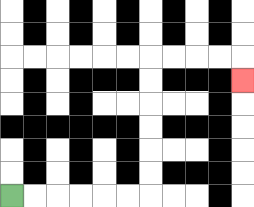{'start': '[0, 8]', 'end': '[10, 3]', 'path_directions': 'R,R,R,R,R,R,U,U,U,U,U,U,R,R,R,R,D', 'path_coordinates': '[[0, 8], [1, 8], [2, 8], [3, 8], [4, 8], [5, 8], [6, 8], [6, 7], [6, 6], [6, 5], [6, 4], [6, 3], [6, 2], [7, 2], [8, 2], [9, 2], [10, 2], [10, 3]]'}